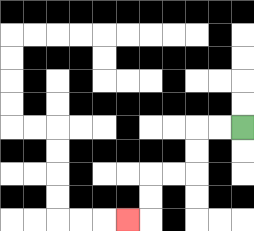{'start': '[10, 5]', 'end': '[5, 9]', 'path_directions': 'L,L,D,D,L,L,D,D,L', 'path_coordinates': '[[10, 5], [9, 5], [8, 5], [8, 6], [8, 7], [7, 7], [6, 7], [6, 8], [6, 9], [5, 9]]'}